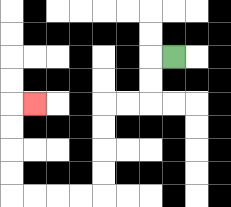{'start': '[7, 2]', 'end': '[1, 4]', 'path_directions': 'L,D,D,L,L,D,D,D,D,L,L,L,L,U,U,U,U,R', 'path_coordinates': '[[7, 2], [6, 2], [6, 3], [6, 4], [5, 4], [4, 4], [4, 5], [4, 6], [4, 7], [4, 8], [3, 8], [2, 8], [1, 8], [0, 8], [0, 7], [0, 6], [0, 5], [0, 4], [1, 4]]'}